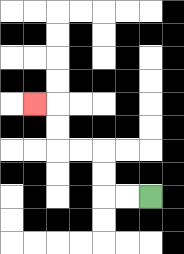{'start': '[6, 8]', 'end': '[1, 4]', 'path_directions': 'L,L,U,U,L,L,U,U,L', 'path_coordinates': '[[6, 8], [5, 8], [4, 8], [4, 7], [4, 6], [3, 6], [2, 6], [2, 5], [2, 4], [1, 4]]'}